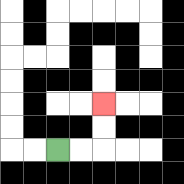{'start': '[2, 6]', 'end': '[4, 4]', 'path_directions': 'R,R,U,U', 'path_coordinates': '[[2, 6], [3, 6], [4, 6], [4, 5], [4, 4]]'}